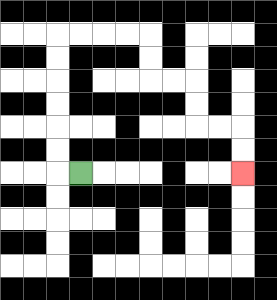{'start': '[3, 7]', 'end': '[10, 7]', 'path_directions': 'L,U,U,U,U,U,U,R,R,R,R,D,D,R,R,D,D,R,R,D,D', 'path_coordinates': '[[3, 7], [2, 7], [2, 6], [2, 5], [2, 4], [2, 3], [2, 2], [2, 1], [3, 1], [4, 1], [5, 1], [6, 1], [6, 2], [6, 3], [7, 3], [8, 3], [8, 4], [8, 5], [9, 5], [10, 5], [10, 6], [10, 7]]'}